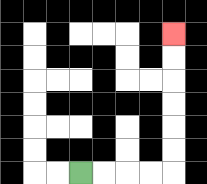{'start': '[3, 7]', 'end': '[7, 1]', 'path_directions': 'R,R,R,R,U,U,U,U,U,U', 'path_coordinates': '[[3, 7], [4, 7], [5, 7], [6, 7], [7, 7], [7, 6], [7, 5], [7, 4], [7, 3], [7, 2], [7, 1]]'}